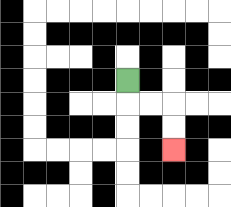{'start': '[5, 3]', 'end': '[7, 6]', 'path_directions': 'D,R,R,D,D', 'path_coordinates': '[[5, 3], [5, 4], [6, 4], [7, 4], [7, 5], [7, 6]]'}